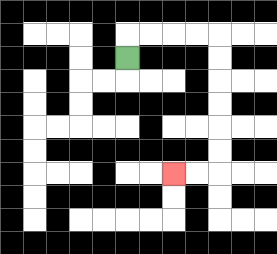{'start': '[5, 2]', 'end': '[7, 7]', 'path_directions': 'U,R,R,R,R,D,D,D,D,D,D,L,L', 'path_coordinates': '[[5, 2], [5, 1], [6, 1], [7, 1], [8, 1], [9, 1], [9, 2], [9, 3], [9, 4], [9, 5], [9, 6], [9, 7], [8, 7], [7, 7]]'}